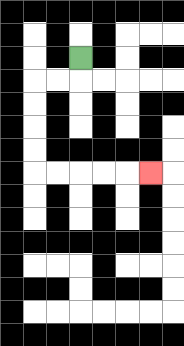{'start': '[3, 2]', 'end': '[6, 7]', 'path_directions': 'D,L,L,D,D,D,D,R,R,R,R,R', 'path_coordinates': '[[3, 2], [3, 3], [2, 3], [1, 3], [1, 4], [1, 5], [1, 6], [1, 7], [2, 7], [3, 7], [4, 7], [5, 7], [6, 7]]'}